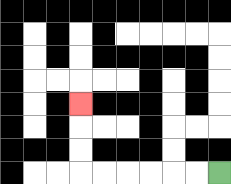{'start': '[9, 7]', 'end': '[3, 4]', 'path_directions': 'L,L,L,L,L,L,U,U,U', 'path_coordinates': '[[9, 7], [8, 7], [7, 7], [6, 7], [5, 7], [4, 7], [3, 7], [3, 6], [3, 5], [3, 4]]'}